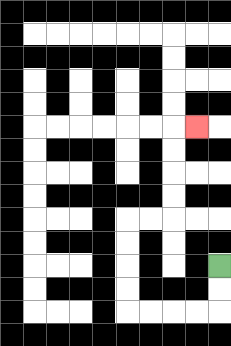{'start': '[9, 11]', 'end': '[8, 5]', 'path_directions': 'D,D,L,L,L,L,U,U,U,U,R,R,U,U,U,U,R', 'path_coordinates': '[[9, 11], [9, 12], [9, 13], [8, 13], [7, 13], [6, 13], [5, 13], [5, 12], [5, 11], [5, 10], [5, 9], [6, 9], [7, 9], [7, 8], [7, 7], [7, 6], [7, 5], [8, 5]]'}